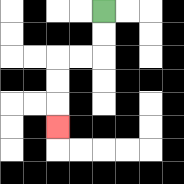{'start': '[4, 0]', 'end': '[2, 5]', 'path_directions': 'D,D,L,L,D,D,D', 'path_coordinates': '[[4, 0], [4, 1], [4, 2], [3, 2], [2, 2], [2, 3], [2, 4], [2, 5]]'}